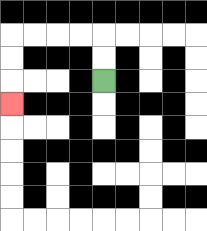{'start': '[4, 3]', 'end': '[0, 4]', 'path_directions': 'U,U,L,L,L,L,D,D,D', 'path_coordinates': '[[4, 3], [4, 2], [4, 1], [3, 1], [2, 1], [1, 1], [0, 1], [0, 2], [0, 3], [0, 4]]'}